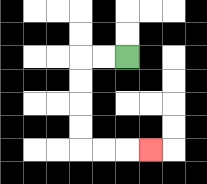{'start': '[5, 2]', 'end': '[6, 6]', 'path_directions': 'L,L,D,D,D,D,R,R,R', 'path_coordinates': '[[5, 2], [4, 2], [3, 2], [3, 3], [3, 4], [3, 5], [3, 6], [4, 6], [5, 6], [6, 6]]'}